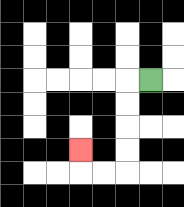{'start': '[6, 3]', 'end': '[3, 6]', 'path_directions': 'L,D,D,D,D,L,L,U', 'path_coordinates': '[[6, 3], [5, 3], [5, 4], [5, 5], [5, 6], [5, 7], [4, 7], [3, 7], [3, 6]]'}